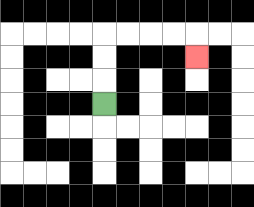{'start': '[4, 4]', 'end': '[8, 2]', 'path_directions': 'U,U,U,R,R,R,R,D', 'path_coordinates': '[[4, 4], [4, 3], [4, 2], [4, 1], [5, 1], [6, 1], [7, 1], [8, 1], [8, 2]]'}